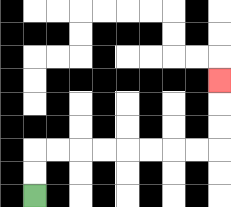{'start': '[1, 8]', 'end': '[9, 3]', 'path_directions': 'U,U,R,R,R,R,R,R,R,R,U,U,U', 'path_coordinates': '[[1, 8], [1, 7], [1, 6], [2, 6], [3, 6], [4, 6], [5, 6], [6, 6], [7, 6], [8, 6], [9, 6], [9, 5], [9, 4], [9, 3]]'}